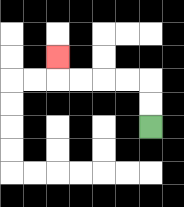{'start': '[6, 5]', 'end': '[2, 2]', 'path_directions': 'U,U,L,L,L,L,U', 'path_coordinates': '[[6, 5], [6, 4], [6, 3], [5, 3], [4, 3], [3, 3], [2, 3], [2, 2]]'}